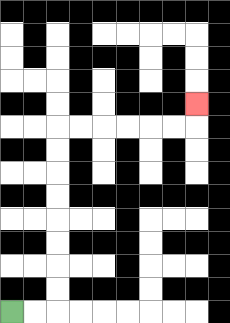{'start': '[0, 13]', 'end': '[8, 4]', 'path_directions': 'R,R,U,U,U,U,U,U,U,U,R,R,R,R,R,R,U', 'path_coordinates': '[[0, 13], [1, 13], [2, 13], [2, 12], [2, 11], [2, 10], [2, 9], [2, 8], [2, 7], [2, 6], [2, 5], [3, 5], [4, 5], [5, 5], [6, 5], [7, 5], [8, 5], [8, 4]]'}